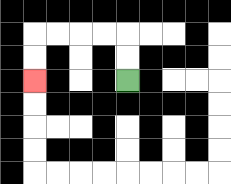{'start': '[5, 3]', 'end': '[1, 3]', 'path_directions': 'U,U,L,L,L,L,D,D', 'path_coordinates': '[[5, 3], [5, 2], [5, 1], [4, 1], [3, 1], [2, 1], [1, 1], [1, 2], [1, 3]]'}